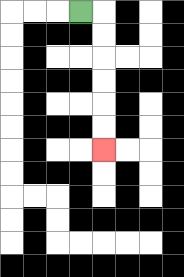{'start': '[3, 0]', 'end': '[4, 6]', 'path_directions': 'R,D,D,D,D,D,D', 'path_coordinates': '[[3, 0], [4, 0], [4, 1], [4, 2], [4, 3], [4, 4], [4, 5], [4, 6]]'}